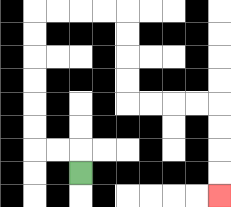{'start': '[3, 7]', 'end': '[9, 8]', 'path_directions': 'U,L,L,U,U,U,U,U,U,R,R,R,R,D,D,D,D,R,R,R,R,D,D,D,D', 'path_coordinates': '[[3, 7], [3, 6], [2, 6], [1, 6], [1, 5], [1, 4], [1, 3], [1, 2], [1, 1], [1, 0], [2, 0], [3, 0], [4, 0], [5, 0], [5, 1], [5, 2], [5, 3], [5, 4], [6, 4], [7, 4], [8, 4], [9, 4], [9, 5], [9, 6], [9, 7], [9, 8]]'}